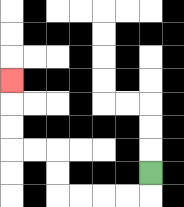{'start': '[6, 7]', 'end': '[0, 3]', 'path_directions': 'D,L,L,L,L,U,U,L,L,U,U,U', 'path_coordinates': '[[6, 7], [6, 8], [5, 8], [4, 8], [3, 8], [2, 8], [2, 7], [2, 6], [1, 6], [0, 6], [0, 5], [0, 4], [0, 3]]'}